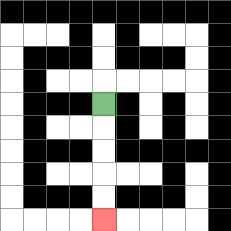{'start': '[4, 4]', 'end': '[4, 9]', 'path_directions': 'D,D,D,D,D', 'path_coordinates': '[[4, 4], [4, 5], [4, 6], [4, 7], [4, 8], [4, 9]]'}